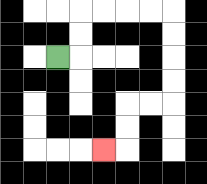{'start': '[2, 2]', 'end': '[4, 6]', 'path_directions': 'R,U,U,R,R,R,R,D,D,D,D,L,L,D,D,L', 'path_coordinates': '[[2, 2], [3, 2], [3, 1], [3, 0], [4, 0], [5, 0], [6, 0], [7, 0], [7, 1], [7, 2], [7, 3], [7, 4], [6, 4], [5, 4], [5, 5], [5, 6], [4, 6]]'}